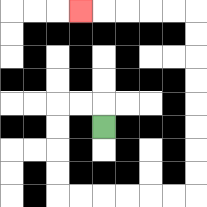{'start': '[4, 5]', 'end': '[3, 0]', 'path_directions': 'U,L,L,D,D,D,D,R,R,R,R,R,R,U,U,U,U,U,U,U,U,L,L,L,L,L', 'path_coordinates': '[[4, 5], [4, 4], [3, 4], [2, 4], [2, 5], [2, 6], [2, 7], [2, 8], [3, 8], [4, 8], [5, 8], [6, 8], [7, 8], [8, 8], [8, 7], [8, 6], [8, 5], [8, 4], [8, 3], [8, 2], [8, 1], [8, 0], [7, 0], [6, 0], [5, 0], [4, 0], [3, 0]]'}